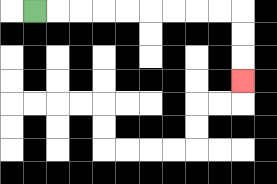{'start': '[1, 0]', 'end': '[10, 3]', 'path_directions': 'R,R,R,R,R,R,R,R,R,D,D,D', 'path_coordinates': '[[1, 0], [2, 0], [3, 0], [4, 0], [5, 0], [6, 0], [7, 0], [8, 0], [9, 0], [10, 0], [10, 1], [10, 2], [10, 3]]'}